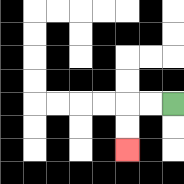{'start': '[7, 4]', 'end': '[5, 6]', 'path_directions': 'L,L,D,D', 'path_coordinates': '[[7, 4], [6, 4], [5, 4], [5, 5], [5, 6]]'}